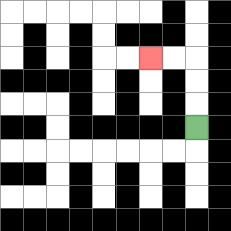{'start': '[8, 5]', 'end': '[6, 2]', 'path_directions': 'U,U,U,L,L', 'path_coordinates': '[[8, 5], [8, 4], [8, 3], [8, 2], [7, 2], [6, 2]]'}